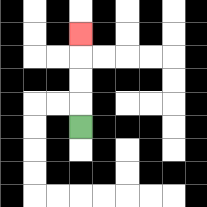{'start': '[3, 5]', 'end': '[3, 1]', 'path_directions': 'U,U,U,U', 'path_coordinates': '[[3, 5], [3, 4], [3, 3], [3, 2], [3, 1]]'}